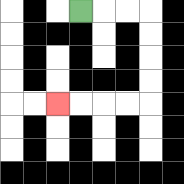{'start': '[3, 0]', 'end': '[2, 4]', 'path_directions': 'R,R,R,D,D,D,D,L,L,L,L', 'path_coordinates': '[[3, 0], [4, 0], [5, 0], [6, 0], [6, 1], [6, 2], [6, 3], [6, 4], [5, 4], [4, 4], [3, 4], [2, 4]]'}